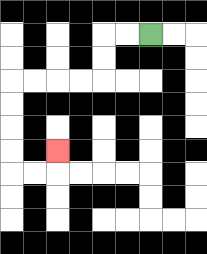{'start': '[6, 1]', 'end': '[2, 6]', 'path_directions': 'L,L,D,D,L,L,L,L,D,D,D,D,R,R,U', 'path_coordinates': '[[6, 1], [5, 1], [4, 1], [4, 2], [4, 3], [3, 3], [2, 3], [1, 3], [0, 3], [0, 4], [0, 5], [0, 6], [0, 7], [1, 7], [2, 7], [2, 6]]'}